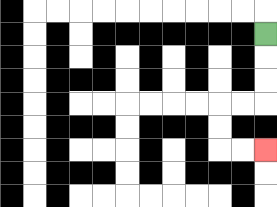{'start': '[11, 1]', 'end': '[11, 6]', 'path_directions': 'D,D,D,L,L,D,D,R,R', 'path_coordinates': '[[11, 1], [11, 2], [11, 3], [11, 4], [10, 4], [9, 4], [9, 5], [9, 6], [10, 6], [11, 6]]'}